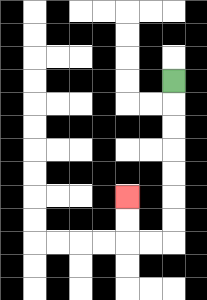{'start': '[7, 3]', 'end': '[5, 8]', 'path_directions': 'D,D,D,D,D,D,D,L,L,U,U', 'path_coordinates': '[[7, 3], [7, 4], [7, 5], [7, 6], [7, 7], [7, 8], [7, 9], [7, 10], [6, 10], [5, 10], [5, 9], [5, 8]]'}